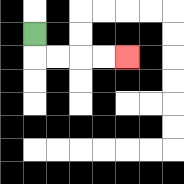{'start': '[1, 1]', 'end': '[5, 2]', 'path_directions': 'D,R,R,R,R', 'path_coordinates': '[[1, 1], [1, 2], [2, 2], [3, 2], [4, 2], [5, 2]]'}